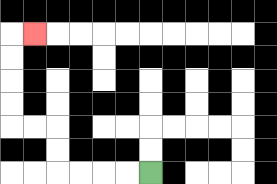{'start': '[6, 7]', 'end': '[1, 1]', 'path_directions': 'L,L,L,L,U,U,L,L,U,U,U,U,R', 'path_coordinates': '[[6, 7], [5, 7], [4, 7], [3, 7], [2, 7], [2, 6], [2, 5], [1, 5], [0, 5], [0, 4], [0, 3], [0, 2], [0, 1], [1, 1]]'}